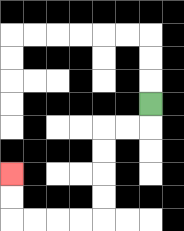{'start': '[6, 4]', 'end': '[0, 7]', 'path_directions': 'D,L,L,D,D,D,D,L,L,L,L,U,U', 'path_coordinates': '[[6, 4], [6, 5], [5, 5], [4, 5], [4, 6], [4, 7], [4, 8], [4, 9], [3, 9], [2, 9], [1, 9], [0, 9], [0, 8], [0, 7]]'}